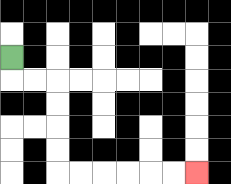{'start': '[0, 2]', 'end': '[8, 7]', 'path_directions': 'D,R,R,D,D,D,D,R,R,R,R,R,R', 'path_coordinates': '[[0, 2], [0, 3], [1, 3], [2, 3], [2, 4], [2, 5], [2, 6], [2, 7], [3, 7], [4, 7], [5, 7], [6, 7], [7, 7], [8, 7]]'}